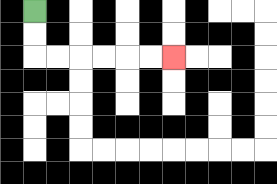{'start': '[1, 0]', 'end': '[7, 2]', 'path_directions': 'D,D,R,R,R,R,R,R', 'path_coordinates': '[[1, 0], [1, 1], [1, 2], [2, 2], [3, 2], [4, 2], [5, 2], [6, 2], [7, 2]]'}